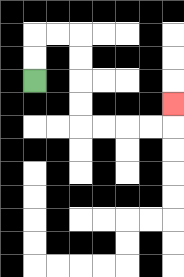{'start': '[1, 3]', 'end': '[7, 4]', 'path_directions': 'U,U,R,R,D,D,D,D,R,R,R,R,U', 'path_coordinates': '[[1, 3], [1, 2], [1, 1], [2, 1], [3, 1], [3, 2], [3, 3], [3, 4], [3, 5], [4, 5], [5, 5], [6, 5], [7, 5], [7, 4]]'}